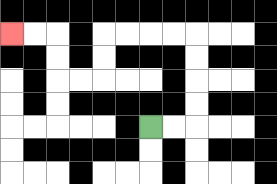{'start': '[6, 5]', 'end': '[0, 1]', 'path_directions': 'R,R,U,U,U,U,L,L,L,L,D,D,L,L,U,U,L,L', 'path_coordinates': '[[6, 5], [7, 5], [8, 5], [8, 4], [8, 3], [8, 2], [8, 1], [7, 1], [6, 1], [5, 1], [4, 1], [4, 2], [4, 3], [3, 3], [2, 3], [2, 2], [2, 1], [1, 1], [0, 1]]'}